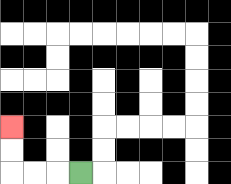{'start': '[3, 7]', 'end': '[0, 5]', 'path_directions': 'L,L,L,U,U', 'path_coordinates': '[[3, 7], [2, 7], [1, 7], [0, 7], [0, 6], [0, 5]]'}